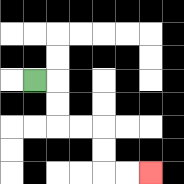{'start': '[1, 3]', 'end': '[6, 7]', 'path_directions': 'R,D,D,R,R,D,D,R,R', 'path_coordinates': '[[1, 3], [2, 3], [2, 4], [2, 5], [3, 5], [4, 5], [4, 6], [4, 7], [5, 7], [6, 7]]'}